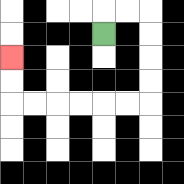{'start': '[4, 1]', 'end': '[0, 2]', 'path_directions': 'U,R,R,D,D,D,D,L,L,L,L,L,L,U,U', 'path_coordinates': '[[4, 1], [4, 0], [5, 0], [6, 0], [6, 1], [6, 2], [6, 3], [6, 4], [5, 4], [4, 4], [3, 4], [2, 4], [1, 4], [0, 4], [0, 3], [0, 2]]'}